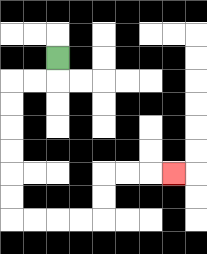{'start': '[2, 2]', 'end': '[7, 7]', 'path_directions': 'D,L,L,D,D,D,D,D,D,R,R,R,R,U,U,R,R,R', 'path_coordinates': '[[2, 2], [2, 3], [1, 3], [0, 3], [0, 4], [0, 5], [0, 6], [0, 7], [0, 8], [0, 9], [1, 9], [2, 9], [3, 9], [4, 9], [4, 8], [4, 7], [5, 7], [6, 7], [7, 7]]'}